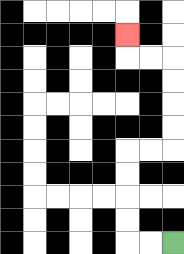{'start': '[7, 10]', 'end': '[5, 1]', 'path_directions': 'L,L,U,U,U,U,R,R,U,U,U,U,L,L,U', 'path_coordinates': '[[7, 10], [6, 10], [5, 10], [5, 9], [5, 8], [5, 7], [5, 6], [6, 6], [7, 6], [7, 5], [7, 4], [7, 3], [7, 2], [6, 2], [5, 2], [5, 1]]'}